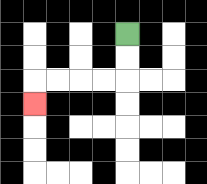{'start': '[5, 1]', 'end': '[1, 4]', 'path_directions': 'D,D,L,L,L,L,D', 'path_coordinates': '[[5, 1], [5, 2], [5, 3], [4, 3], [3, 3], [2, 3], [1, 3], [1, 4]]'}